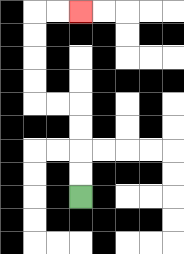{'start': '[3, 8]', 'end': '[3, 0]', 'path_directions': 'U,U,U,U,L,L,U,U,U,U,R,R', 'path_coordinates': '[[3, 8], [3, 7], [3, 6], [3, 5], [3, 4], [2, 4], [1, 4], [1, 3], [1, 2], [1, 1], [1, 0], [2, 0], [3, 0]]'}